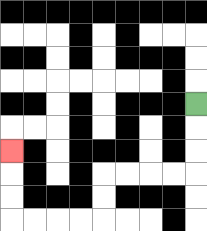{'start': '[8, 4]', 'end': '[0, 6]', 'path_directions': 'D,D,D,L,L,L,L,D,D,L,L,L,L,U,U,U', 'path_coordinates': '[[8, 4], [8, 5], [8, 6], [8, 7], [7, 7], [6, 7], [5, 7], [4, 7], [4, 8], [4, 9], [3, 9], [2, 9], [1, 9], [0, 9], [0, 8], [0, 7], [0, 6]]'}